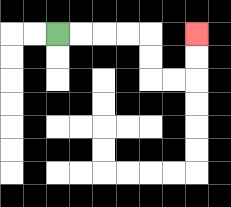{'start': '[2, 1]', 'end': '[8, 1]', 'path_directions': 'R,R,R,R,D,D,R,R,U,U', 'path_coordinates': '[[2, 1], [3, 1], [4, 1], [5, 1], [6, 1], [6, 2], [6, 3], [7, 3], [8, 3], [8, 2], [8, 1]]'}